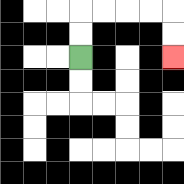{'start': '[3, 2]', 'end': '[7, 2]', 'path_directions': 'U,U,R,R,R,R,D,D', 'path_coordinates': '[[3, 2], [3, 1], [3, 0], [4, 0], [5, 0], [6, 0], [7, 0], [7, 1], [7, 2]]'}